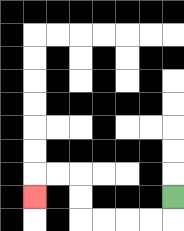{'start': '[7, 8]', 'end': '[1, 8]', 'path_directions': 'D,L,L,L,L,U,U,L,L,D', 'path_coordinates': '[[7, 8], [7, 9], [6, 9], [5, 9], [4, 9], [3, 9], [3, 8], [3, 7], [2, 7], [1, 7], [1, 8]]'}